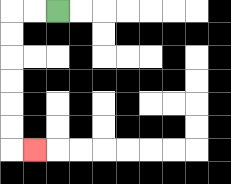{'start': '[2, 0]', 'end': '[1, 6]', 'path_directions': 'L,L,D,D,D,D,D,D,R', 'path_coordinates': '[[2, 0], [1, 0], [0, 0], [0, 1], [0, 2], [0, 3], [0, 4], [0, 5], [0, 6], [1, 6]]'}